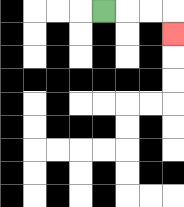{'start': '[4, 0]', 'end': '[7, 1]', 'path_directions': 'R,R,R,D', 'path_coordinates': '[[4, 0], [5, 0], [6, 0], [7, 0], [7, 1]]'}